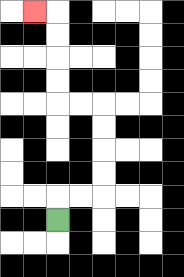{'start': '[2, 9]', 'end': '[1, 0]', 'path_directions': 'U,R,R,U,U,U,U,L,L,U,U,U,U,L', 'path_coordinates': '[[2, 9], [2, 8], [3, 8], [4, 8], [4, 7], [4, 6], [4, 5], [4, 4], [3, 4], [2, 4], [2, 3], [2, 2], [2, 1], [2, 0], [1, 0]]'}